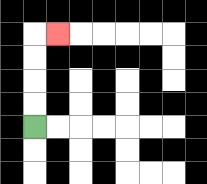{'start': '[1, 5]', 'end': '[2, 1]', 'path_directions': 'U,U,U,U,R', 'path_coordinates': '[[1, 5], [1, 4], [1, 3], [1, 2], [1, 1], [2, 1]]'}